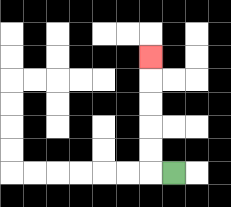{'start': '[7, 7]', 'end': '[6, 2]', 'path_directions': 'L,U,U,U,U,U', 'path_coordinates': '[[7, 7], [6, 7], [6, 6], [6, 5], [6, 4], [6, 3], [6, 2]]'}